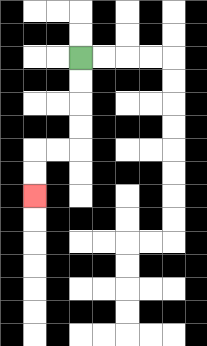{'start': '[3, 2]', 'end': '[1, 8]', 'path_directions': 'D,D,D,D,L,L,D,D', 'path_coordinates': '[[3, 2], [3, 3], [3, 4], [3, 5], [3, 6], [2, 6], [1, 6], [1, 7], [1, 8]]'}